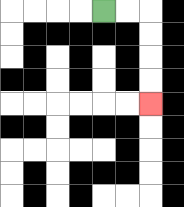{'start': '[4, 0]', 'end': '[6, 4]', 'path_directions': 'R,R,D,D,D,D', 'path_coordinates': '[[4, 0], [5, 0], [6, 0], [6, 1], [6, 2], [6, 3], [6, 4]]'}